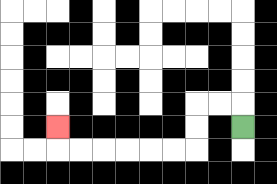{'start': '[10, 5]', 'end': '[2, 5]', 'path_directions': 'U,L,L,D,D,L,L,L,L,L,L,U', 'path_coordinates': '[[10, 5], [10, 4], [9, 4], [8, 4], [8, 5], [8, 6], [7, 6], [6, 6], [5, 6], [4, 6], [3, 6], [2, 6], [2, 5]]'}